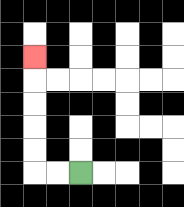{'start': '[3, 7]', 'end': '[1, 2]', 'path_directions': 'L,L,U,U,U,U,U', 'path_coordinates': '[[3, 7], [2, 7], [1, 7], [1, 6], [1, 5], [1, 4], [1, 3], [1, 2]]'}